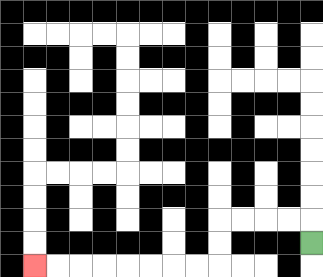{'start': '[13, 10]', 'end': '[1, 11]', 'path_directions': 'U,L,L,L,L,D,D,L,L,L,L,L,L,L,L', 'path_coordinates': '[[13, 10], [13, 9], [12, 9], [11, 9], [10, 9], [9, 9], [9, 10], [9, 11], [8, 11], [7, 11], [6, 11], [5, 11], [4, 11], [3, 11], [2, 11], [1, 11]]'}